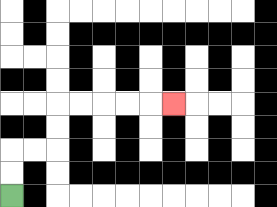{'start': '[0, 8]', 'end': '[7, 4]', 'path_directions': 'U,U,R,R,U,U,R,R,R,R,R', 'path_coordinates': '[[0, 8], [0, 7], [0, 6], [1, 6], [2, 6], [2, 5], [2, 4], [3, 4], [4, 4], [5, 4], [6, 4], [7, 4]]'}